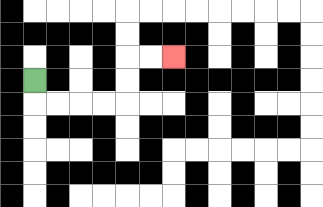{'start': '[1, 3]', 'end': '[7, 2]', 'path_directions': 'D,R,R,R,R,U,U,R,R', 'path_coordinates': '[[1, 3], [1, 4], [2, 4], [3, 4], [4, 4], [5, 4], [5, 3], [5, 2], [6, 2], [7, 2]]'}